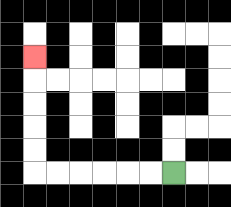{'start': '[7, 7]', 'end': '[1, 2]', 'path_directions': 'L,L,L,L,L,L,U,U,U,U,U', 'path_coordinates': '[[7, 7], [6, 7], [5, 7], [4, 7], [3, 7], [2, 7], [1, 7], [1, 6], [1, 5], [1, 4], [1, 3], [1, 2]]'}